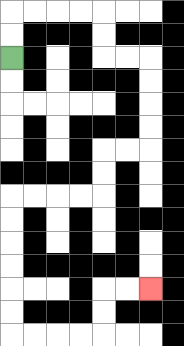{'start': '[0, 2]', 'end': '[6, 12]', 'path_directions': 'U,U,R,R,R,R,D,D,R,R,D,D,D,D,L,L,D,D,L,L,L,L,D,D,D,D,D,D,R,R,R,R,U,U,R,R', 'path_coordinates': '[[0, 2], [0, 1], [0, 0], [1, 0], [2, 0], [3, 0], [4, 0], [4, 1], [4, 2], [5, 2], [6, 2], [6, 3], [6, 4], [6, 5], [6, 6], [5, 6], [4, 6], [4, 7], [4, 8], [3, 8], [2, 8], [1, 8], [0, 8], [0, 9], [0, 10], [0, 11], [0, 12], [0, 13], [0, 14], [1, 14], [2, 14], [3, 14], [4, 14], [4, 13], [4, 12], [5, 12], [6, 12]]'}